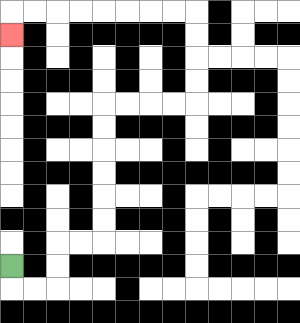{'start': '[0, 11]', 'end': '[0, 1]', 'path_directions': 'D,R,R,U,U,R,R,U,U,U,U,U,U,R,R,R,R,U,U,U,U,L,L,L,L,L,L,L,L,D', 'path_coordinates': '[[0, 11], [0, 12], [1, 12], [2, 12], [2, 11], [2, 10], [3, 10], [4, 10], [4, 9], [4, 8], [4, 7], [4, 6], [4, 5], [4, 4], [5, 4], [6, 4], [7, 4], [8, 4], [8, 3], [8, 2], [8, 1], [8, 0], [7, 0], [6, 0], [5, 0], [4, 0], [3, 0], [2, 0], [1, 0], [0, 0], [0, 1]]'}